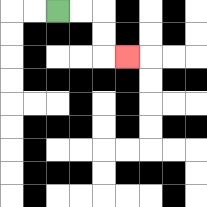{'start': '[2, 0]', 'end': '[5, 2]', 'path_directions': 'R,R,D,D,R', 'path_coordinates': '[[2, 0], [3, 0], [4, 0], [4, 1], [4, 2], [5, 2]]'}